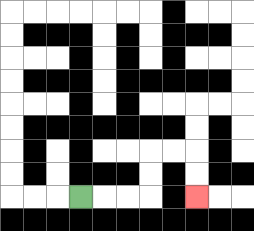{'start': '[3, 8]', 'end': '[8, 8]', 'path_directions': 'R,R,R,U,U,R,R,D,D', 'path_coordinates': '[[3, 8], [4, 8], [5, 8], [6, 8], [6, 7], [6, 6], [7, 6], [8, 6], [8, 7], [8, 8]]'}